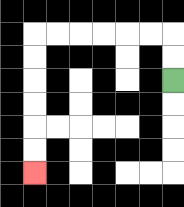{'start': '[7, 3]', 'end': '[1, 7]', 'path_directions': 'U,U,L,L,L,L,L,L,D,D,D,D,D,D', 'path_coordinates': '[[7, 3], [7, 2], [7, 1], [6, 1], [5, 1], [4, 1], [3, 1], [2, 1], [1, 1], [1, 2], [1, 3], [1, 4], [1, 5], [1, 6], [1, 7]]'}